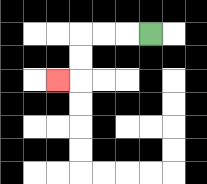{'start': '[6, 1]', 'end': '[2, 3]', 'path_directions': 'L,L,L,D,D,L', 'path_coordinates': '[[6, 1], [5, 1], [4, 1], [3, 1], [3, 2], [3, 3], [2, 3]]'}